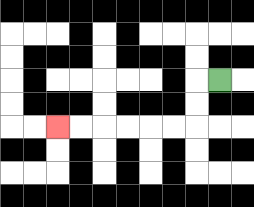{'start': '[9, 3]', 'end': '[2, 5]', 'path_directions': 'L,D,D,L,L,L,L,L,L', 'path_coordinates': '[[9, 3], [8, 3], [8, 4], [8, 5], [7, 5], [6, 5], [5, 5], [4, 5], [3, 5], [2, 5]]'}